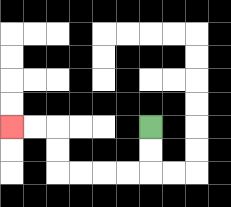{'start': '[6, 5]', 'end': '[0, 5]', 'path_directions': 'D,D,L,L,L,L,U,U,L,L', 'path_coordinates': '[[6, 5], [6, 6], [6, 7], [5, 7], [4, 7], [3, 7], [2, 7], [2, 6], [2, 5], [1, 5], [0, 5]]'}